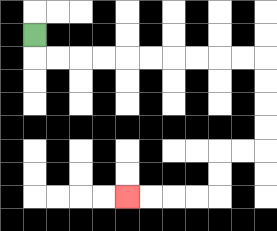{'start': '[1, 1]', 'end': '[5, 8]', 'path_directions': 'D,R,R,R,R,R,R,R,R,R,R,D,D,D,D,L,L,D,D,L,L,L,L', 'path_coordinates': '[[1, 1], [1, 2], [2, 2], [3, 2], [4, 2], [5, 2], [6, 2], [7, 2], [8, 2], [9, 2], [10, 2], [11, 2], [11, 3], [11, 4], [11, 5], [11, 6], [10, 6], [9, 6], [9, 7], [9, 8], [8, 8], [7, 8], [6, 8], [5, 8]]'}